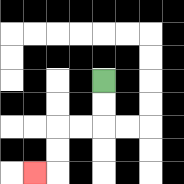{'start': '[4, 3]', 'end': '[1, 7]', 'path_directions': 'D,D,L,L,D,D,L', 'path_coordinates': '[[4, 3], [4, 4], [4, 5], [3, 5], [2, 5], [2, 6], [2, 7], [1, 7]]'}